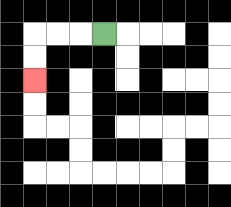{'start': '[4, 1]', 'end': '[1, 3]', 'path_directions': 'L,L,L,D,D', 'path_coordinates': '[[4, 1], [3, 1], [2, 1], [1, 1], [1, 2], [1, 3]]'}